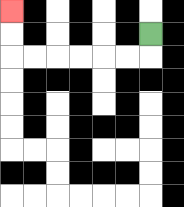{'start': '[6, 1]', 'end': '[0, 0]', 'path_directions': 'D,L,L,L,L,L,L,U,U', 'path_coordinates': '[[6, 1], [6, 2], [5, 2], [4, 2], [3, 2], [2, 2], [1, 2], [0, 2], [0, 1], [0, 0]]'}